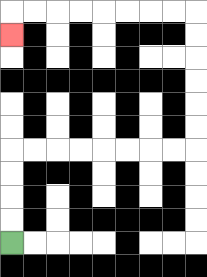{'start': '[0, 10]', 'end': '[0, 1]', 'path_directions': 'U,U,U,U,R,R,R,R,R,R,R,R,U,U,U,U,U,U,L,L,L,L,L,L,L,L,D', 'path_coordinates': '[[0, 10], [0, 9], [0, 8], [0, 7], [0, 6], [1, 6], [2, 6], [3, 6], [4, 6], [5, 6], [6, 6], [7, 6], [8, 6], [8, 5], [8, 4], [8, 3], [8, 2], [8, 1], [8, 0], [7, 0], [6, 0], [5, 0], [4, 0], [3, 0], [2, 0], [1, 0], [0, 0], [0, 1]]'}